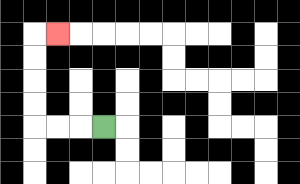{'start': '[4, 5]', 'end': '[2, 1]', 'path_directions': 'L,L,L,U,U,U,U,R', 'path_coordinates': '[[4, 5], [3, 5], [2, 5], [1, 5], [1, 4], [1, 3], [1, 2], [1, 1], [2, 1]]'}